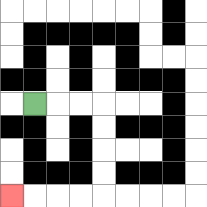{'start': '[1, 4]', 'end': '[0, 8]', 'path_directions': 'R,R,R,D,D,D,D,L,L,L,L', 'path_coordinates': '[[1, 4], [2, 4], [3, 4], [4, 4], [4, 5], [4, 6], [4, 7], [4, 8], [3, 8], [2, 8], [1, 8], [0, 8]]'}